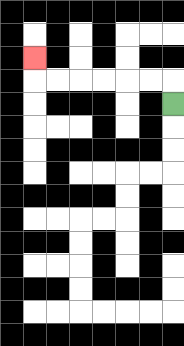{'start': '[7, 4]', 'end': '[1, 2]', 'path_directions': 'U,L,L,L,L,L,L,U', 'path_coordinates': '[[7, 4], [7, 3], [6, 3], [5, 3], [4, 3], [3, 3], [2, 3], [1, 3], [1, 2]]'}